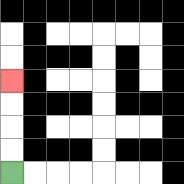{'start': '[0, 7]', 'end': '[0, 3]', 'path_directions': 'U,U,U,U', 'path_coordinates': '[[0, 7], [0, 6], [0, 5], [0, 4], [0, 3]]'}